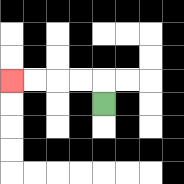{'start': '[4, 4]', 'end': '[0, 3]', 'path_directions': 'U,L,L,L,L', 'path_coordinates': '[[4, 4], [4, 3], [3, 3], [2, 3], [1, 3], [0, 3]]'}